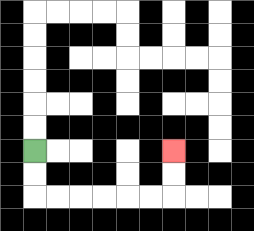{'start': '[1, 6]', 'end': '[7, 6]', 'path_directions': 'D,D,R,R,R,R,R,R,U,U', 'path_coordinates': '[[1, 6], [1, 7], [1, 8], [2, 8], [3, 8], [4, 8], [5, 8], [6, 8], [7, 8], [7, 7], [7, 6]]'}